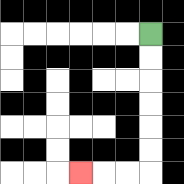{'start': '[6, 1]', 'end': '[3, 7]', 'path_directions': 'D,D,D,D,D,D,L,L,L', 'path_coordinates': '[[6, 1], [6, 2], [6, 3], [6, 4], [6, 5], [6, 6], [6, 7], [5, 7], [4, 7], [3, 7]]'}